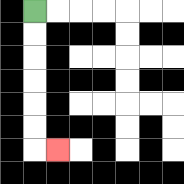{'start': '[1, 0]', 'end': '[2, 6]', 'path_directions': 'D,D,D,D,D,D,R', 'path_coordinates': '[[1, 0], [1, 1], [1, 2], [1, 3], [1, 4], [1, 5], [1, 6], [2, 6]]'}